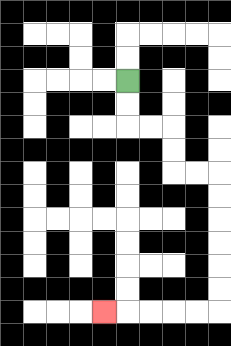{'start': '[5, 3]', 'end': '[4, 13]', 'path_directions': 'D,D,R,R,D,D,R,R,D,D,D,D,D,D,L,L,L,L,L', 'path_coordinates': '[[5, 3], [5, 4], [5, 5], [6, 5], [7, 5], [7, 6], [7, 7], [8, 7], [9, 7], [9, 8], [9, 9], [9, 10], [9, 11], [9, 12], [9, 13], [8, 13], [7, 13], [6, 13], [5, 13], [4, 13]]'}